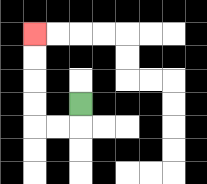{'start': '[3, 4]', 'end': '[1, 1]', 'path_directions': 'D,L,L,U,U,U,U', 'path_coordinates': '[[3, 4], [3, 5], [2, 5], [1, 5], [1, 4], [1, 3], [1, 2], [1, 1]]'}